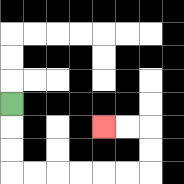{'start': '[0, 4]', 'end': '[4, 5]', 'path_directions': 'D,D,D,R,R,R,R,R,R,U,U,L,L', 'path_coordinates': '[[0, 4], [0, 5], [0, 6], [0, 7], [1, 7], [2, 7], [3, 7], [4, 7], [5, 7], [6, 7], [6, 6], [6, 5], [5, 5], [4, 5]]'}